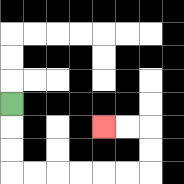{'start': '[0, 4]', 'end': '[4, 5]', 'path_directions': 'D,D,D,R,R,R,R,R,R,U,U,L,L', 'path_coordinates': '[[0, 4], [0, 5], [0, 6], [0, 7], [1, 7], [2, 7], [3, 7], [4, 7], [5, 7], [6, 7], [6, 6], [6, 5], [5, 5], [4, 5]]'}